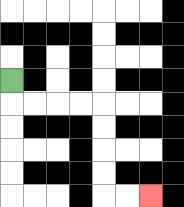{'start': '[0, 3]', 'end': '[6, 8]', 'path_directions': 'D,R,R,R,R,D,D,D,D,R,R', 'path_coordinates': '[[0, 3], [0, 4], [1, 4], [2, 4], [3, 4], [4, 4], [4, 5], [4, 6], [4, 7], [4, 8], [5, 8], [6, 8]]'}